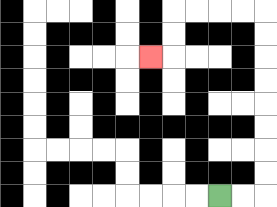{'start': '[9, 8]', 'end': '[6, 2]', 'path_directions': 'R,R,U,U,U,U,U,U,U,U,L,L,L,L,D,D,L', 'path_coordinates': '[[9, 8], [10, 8], [11, 8], [11, 7], [11, 6], [11, 5], [11, 4], [11, 3], [11, 2], [11, 1], [11, 0], [10, 0], [9, 0], [8, 0], [7, 0], [7, 1], [7, 2], [6, 2]]'}